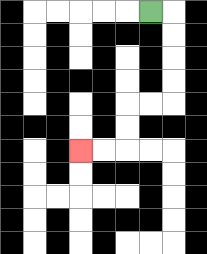{'start': '[6, 0]', 'end': '[3, 6]', 'path_directions': 'R,D,D,D,D,L,L,D,D,L,L', 'path_coordinates': '[[6, 0], [7, 0], [7, 1], [7, 2], [7, 3], [7, 4], [6, 4], [5, 4], [5, 5], [5, 6], [4, 6], [3, 6]]'}